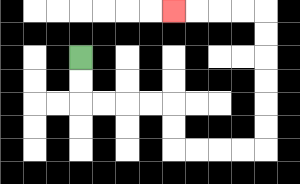{'start': '[3, 2]', 'end': '[7, 0]', 'path_directions': 'D,D,R,R,R,R,D,D,R,R,R,R,U,U,U,U,U,U,L,L,L,L', 'path_coordinates': '[[3, 2], [3, 3], [3, 4], [4, 4], [5, 4], [6, 4], [7, 4], [7, 5], [7, 6], [8, 6], [9, 6], [10, 6], [11, 6], [11, 5], [11, 4], [11, 3], [11, 2], [11, 1], [11, 0], [10, 0], [9, 0], [8, 0], [7, 0]]'}